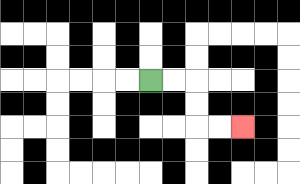{'start': '[6, 3]', 'end': '[10, 5]', 'path_directions': 'R,R,D,D,R,R', 'path_coordinates': '[[6, 3], [7, 3], [8, 3], [8, 4], [8, 5], [9, 5], [10, 5]]'}